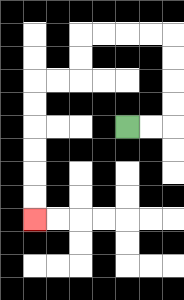{'start': '[5, 5]', 'end': '[1, 9]', 'path_directions': 'R,R,U,U,U,U,L,L,L,L,D,D,L,L,D,D,D,D,D,D', 'path_coordinates': '[[5, 5], [6, 5], [7, 5], [7, 4], [7, 3], [7, 2], [7, 1], [6, 1], [5, 1], [4, 1], [3, 1], [3, 2], [3, 3], [2, 3], [1, 3], [1, 4], [1, 5], [1, 6], [1, 7], [1, 8], [1, 9]]'}